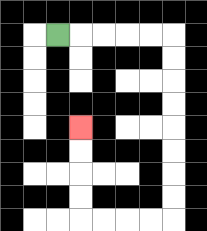{'start': '[2, 1]', 'end': '[3, 5]', 'path_directions': 'R,R,R,R,R,D,D,D,D,D,D,D,D,L,L,L,L,U,U,U,U', 'path_coordinates': '[[2, 1], [3, 1], [4, 1], [5, 1], [6, 1], [7, 1], [7, 2], [7, 3], [7, 4], [7, 5], [7, 6], [7, 7], [7, 8], [7, 9], [6, 9], [5, 9], [4, 9], [3, 9], [3, 8], [3, 7], [3, 6], [3, 5]]'}